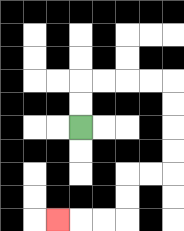{'start': '[3, 5]', 'end': '[2, 9]', 'path_directions': 'U,U,R,R,R,R,D,D,D,D,L,L,D,D,L,L,L', 'path_coordinates': '[[3, 5], [3, 4], [3, 3], [4, 3], [5, 3], [6, 3], [7, 3], [7, 4], [7, 5], [7, 6], [7, 7], [6, 7], [5, 7], [5, 8], [5, 9], [4, 9], [3, 9], [2, 9]]'}